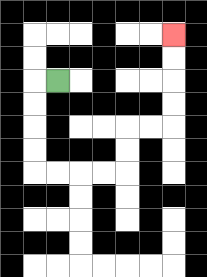{'start': '[2, 3]', 'end': '[7, 1]', 'path_directions': 'L,D,D,D,D,R,R,R,R,U,U,R,R,U,U,U,U', 'path_coordinates': '[[2, 3], [1, 3], [1, 4], [1, 5], [1, 6], [1, 7], [2, 7], [3, 7], [4, 7], [5, 7], [5, 6], [5, 5], [6, 5], [7, 5], [7, 4], [7, 3], [7, 2], [7, 1]]'}